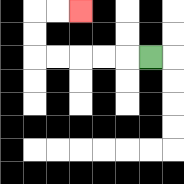{'start': '[6, 2]', 'end': '[3, 0]', 'path_directions': 'L,L,L,L,L,U,U,R,R', 'path_coordinates': '[[6, 2], [5, 2], [4, 2], [3, 2], [2, 2], [1, 2], [1, 1], [1, 0], [2, 0], [3, 0]]'}